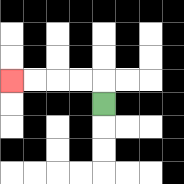{'start': '[4, 4]', 'end': '[0, 3]', 'path_directions': 'U,L,L,L,L', 'path_coordinates': '[[4, 4], [4, 3], [3, 3], [2, 3], [1, 3], [0, 3]]'}